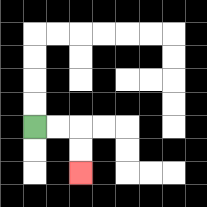{'start': '[1, 5]', 'end': '[3, 7]', 'path_directions': 'R,R,D,D', 'path_coordinates': '[[1, 5], [2, 5], [3, 5], [3, 6], [3, 7]]'}